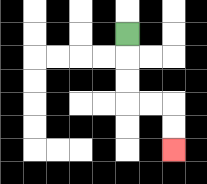{'start': '[5, 1]', 'end': '[7, 6]', 'path_directions': 'D,D,D,R,R,D,D', 'path_coordinates': '[[5, 1], [5, 2], [5, 3], [5, 4], [6, 4], [7, 4], [7, 5], [7, 6]]'}